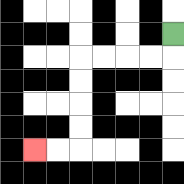{'start': '[7, 1]', 'end': '[1, 6]', 'path_directions': 'D,L,L,L,L,D,D,D,D,L,L', 'path_coordinates': '[[7, 1], [7, 2], [6, 2], [5, 2], [4, 2], [3, 2], [3, 3], [3, 4], [3, 5], [3, 6], [2, 6], [1, 6]]'}